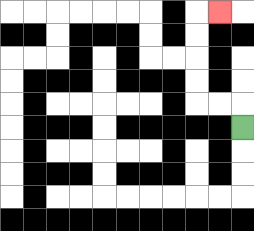{'start': '[10, 5]', 'end': '[9, 0]', 'path_directions': 'U,L,L,U,U,U,U,R', 'path_coordinates': '[[10, 5], [10, 4], [9, 4], [8, 4], [8, 3], [8, 2], [8, 1], [8, 0], [9, 0]]'}